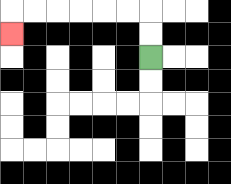{'start': '[6, 2]', 'end': '[0, 1]', 'path_directions': 'U,U,L,L,L,L,L,L,D', 'path_coordinates': '[[6, 2], [6, 1], [6, 0], [5, 0], [4, 0], [3, 0], [2, 0], [1, 0], [0, 0], [0, 1]]'}